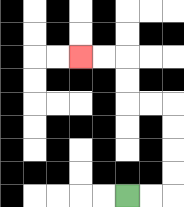{'start': '[5, 8]', 'end': '[3, 2]', 'path_directions': 'R,R,U,U,U,U,L,L,U,U,L,L', 'path_coordinates': '[[5, 8], [6, 8], [7, 8], [7, 7], [7, 6], [7, 5], [7, 4], [6, 4], [5, 4], [5, 3], [5, 2], [4, 2], [3, 2]]'}